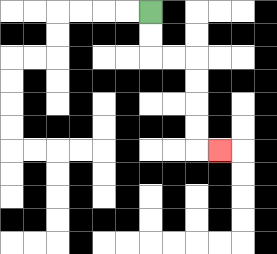{'start': '[6, 0]', 'end': '[9, 6]', 'path_directions': 'D,D,R,R,D,D,D,D,R', 'path_coordinates': '[[6, 0], [6, 1], [6, 2], [7, 2], [8, 2], [8, 3], [8, 4], [8, 5], [8, 6], [9, 6]]'}